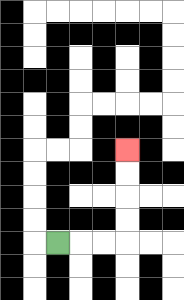{'start': '[2, 10]', 'end': '[5, 6]', 'path_directions': 'R,R,R,U,U,U,U', 'path_coordinates': '[[2, 10], [3, 10], [4, 10], [5, 10], [5, 9], [5, 8], [5, 7], [5, 6]]'}